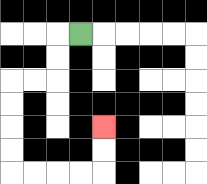{'start': '[3, 1]', 'end': '[4, 5]', 'path_directions': 'L,D,D,L,L,D,D,D,D,R,R,R,R,U,U', 'path_coordinates': '[[3, 1], [2, 1], [2, 2], [2, 3], [1, 3], [0, 3], [0, 4], [0, 5], [0, 6], [0, 7], [1, 7], [2, 7], [3, 7], [4, 7], [4, 6], [4, 5]]'}